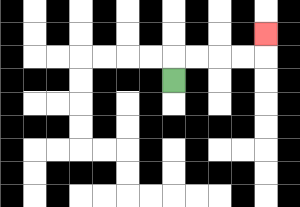{'start': '[7, 3]', 'end': '[11, 1]', 'path_directions': 'U,R,R,R,R,U', 'path_coordinates': '[[7, 3], [7, 2], [8, 2], [9, 2], [10, 2], [11, 2], [11, 1]]'}